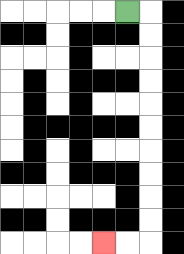{'start': '[5, 0]', 'end': '[4, 10]', 'path_directions': 'R,D,D,D,D,D,D,D,D,D,D,L,L', 'path_coordinates': '[[5, 0], [6, 0], [6, 1], [6, 2], [6, 3], [6, 4], [6, 5], [6, 6], [6, 7], [6, 8], [6, 9], [6, 10], [5, 10], [4, 10]]'}